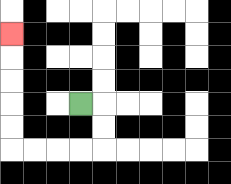{'start': '[3, 4]', 'end': '[0, 1]', 'path_directions': 'R,D,D,L,L,L,L,U,U,U,U,U', 'path_coordinates': '[[3, 4], [4, 4], [4, 5], [4, 6], [3, 6], [2, 6], [1, 6], [0, 6], [0, 5], [0, 4], [0, 3], [0, 2], [0, 1]]'}